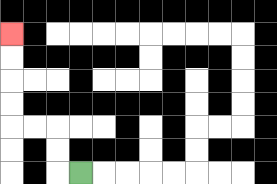{'start': '[3, 7]', 'end': '[0, 1]', 'path_directions': 'L,U,U,L,L,U,U,U,U', 'path_coordinates': '[[3, 7], [2, 7], [2, 6], [2, 5], [1, 5], [0, 5], [0, 4], [0, 3], [0, 2], [0, 1]]'}